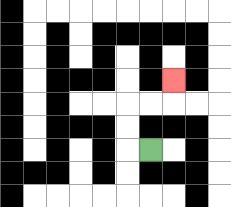{'start': '[6, 6]', 'end': '[7, 3]', 'path_directions': 'L,U,U,R,R,U', 'path_coordinates': '[[6, 6], [5, 6], [5, 5], [5, 4], [6, 4], [7, 4], [7, 3]]'}